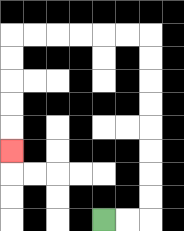{'start': '[4, 9]', 'end': '[0, 6]', 'path_directions': 'R,R,U,U,U,U,U,U,U,U,L,L,L,L,L,L,D,D,D,D,D', 'path_coordinates': '[[4, 9], [5, 9], [6, 9], [6, 8], [6, 7], [6, 6], [6, 5], [6, 4], [6, 3], [6, 2], [6, 1], [5, 1], [4, 1], [3, 1], [2, 1], [1, 1], [0, 1], [0, 2], [0, 3], [0, 4], [0, 5], [0, 6]]'}